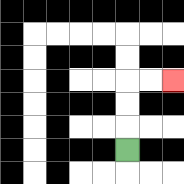{'start': '[5, 6]', 'end': '[7, 3]', 'path_directions': 'U,U,U,R,R', 'path_coordinates': '[[5, 6], [5, 5], [5, 4], [5, 3], [6, 3], [7, 3]]'}